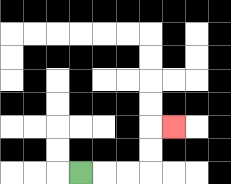{'start': '[3, 7]', 'end': '[7, 5]', 'path_directions': 'R,R,R,U,U,R', 'path_coordinates': '[[3, 7], [4, 7], [5, 7], [6, 7], [6, 6], [6, 5], [7, 5]]'}